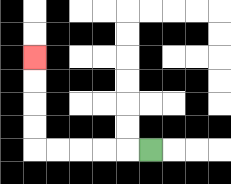{'start': '[6, 6]', 'end': '[1, 2]', 'path_directions': 'L,L,L,L,L,U,U,U,U', 'path_coordinates': '[[6, 6], [5, 6], [4, 6], [3, 6], [2, 6], [1, 6], [1, 5], [1, 4], [1, 3], [1, 2]]'}